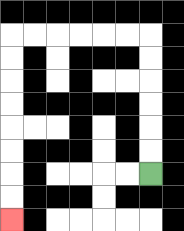{'start': '[6, 7]', 'end': '[0, 9]', 'path_directions': 'U,U,U,U,U,U,L,L,L,L,L,L,D,D,D,D,D,D,D,D', 'path_coordinates': '[[6, 7], [6, 6], [6, 5], [6, 4], [6, 3], [6, 2], [6, 1], [5, 1], [4, 1], [3, 1], [2, 1], [1, 1], [0, 1], [0, 2], [0, 3], [0, 4], [0, 5], [0, 6], [0, 7], [0, 8], [0, 9]]'}